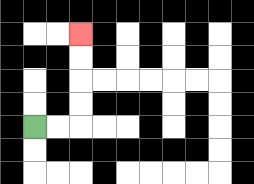{'start': '[1, 5]', 'end': '[3, 1]', 'path_directions': 'R,R,U,U,U,U', 'path_coordinates': '[[1, 5], [2, 5], [3, 5], [3, 4], [3, 3], [3, 2], [3, 1]]'}